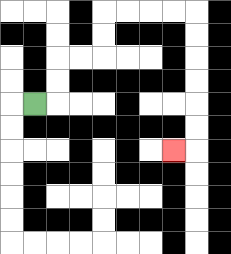{'start': '[1, 4]', 'end': '[7, 6]', 'path_directions': 'R,U,U,R,R,U,U,R,R,R,R,D,D,D,D,D,D,L', 'path_coordinates': '[[1, 4], [2, 4], [2, 3], [2, 2], [3, 2], [4, 2], [4, 1], [4, 0], [5, 0], [6, 0], [7, 0], [8, 0], [8, 1], [8, 2], [8, 3], [8, 4], [8, 5], [8, 6], [7, 6]]'}